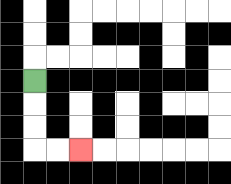{'start': '[1, 3]', 'end': '[3, 6]', 'path_directions': 'D,D,D,R,R', 'path_coordinates': '[[1, 3], [1, 4], [1, 5], [1, 6], [2, 6], [3, 6]]'}